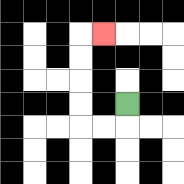{'start': '[5, 4]', 'end': '[4, 1]', 'path_directions': 'D,L,L,U,U,U,U,R', 'path_coordinates': '[[5, 4], [5, 5], [4, 5], [3, 5], [3, 4], [3, 3], [3, 2], [3, 1], [4, 1]]'}